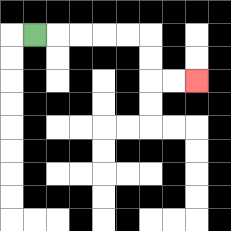{'start': '[1, 1]', 'end': '[8, 3]', 'path_directions': 'R,R,R,R,R,D,D,R,R', 'path_coordinates': '[[1, 1], [2, 1], [3, 1], [4, 1], [5, 1], [6, 1], [6, 2], [6, 3], [7, 3], [8, 3]]'}